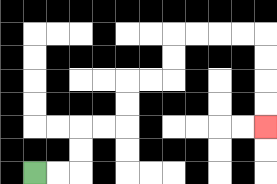{'start': '[1, 7]', 'end': '[11, 5]', 'path_directions': 'R,R,U,U,R,R,U,U,R,R,U,U,R,R,R,R,D,D,D,D', 'path_coordinates': '[[1, 7], [2, 7], [3, 7], [3, 6], [3, 5], [4, 5], [5, 5], [5, 4], [5, 3], [6, 3], [7, 3], [7, 2], [7, 1], [8, 1], [9, 1], [10, 1], [11, 1], [11, 2], [11, 3], [11, 4], [11, 5]]'}